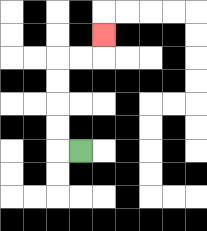{'start': '[3, 6]', 'end': '[4, 1]', 'path_directions': 'L,U,U,U,U,R,R,U', 'path_coordinates': '[[3, 6], [2, 6], [2, 5], [2, 4], [2, 3], [2, 2], [3, 2], [4, 2], [4, 1]]'}